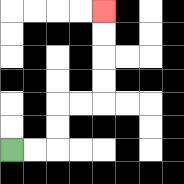{'start': '[0, 6]', 'end': '[4, 0]', 'path_directions': 'R,R,U,U,R,R,U,U,U,U', 'path_coordinates': '[[0, 6], [1, 6], [2, 6], [2, 5], [2, 4], [3, 4], [4, 4], [4, 3], [4, 2], [4, 1], [4, 0]]'}